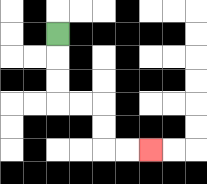{'start': '[2, 1]', 'end': '[6, 6]', 'path_directions': 'D,D,D,R,R,D,D,R,R', 'path_coordinates': '[[2, 1], [2, 2], [2, 3], [2, 4], [3, 4], [4, 4], [4, 5], [4, 6], [5, 6], [6, 6]]'}